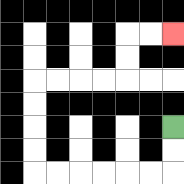{'start': '[7, 5]', 'end': '[7, 1]', 'path_directions': 'D,D,L,L,L,L,L,L,U,U,U,U,R,R,R,R,U,U,R,R', 'path_coordinates': '[[7, 5], [7, 6], [7, 7], [6, 7], [5, 7], [4, 7], [3, 7], [2, 7], [1, 7], [1, 6], [1, 5], [1, 4], [1, 3], [2, 3], [3, 3], [4, 3], [5, 3], [5, 2], [5, 1], [6, 1], [7, 1]]'}